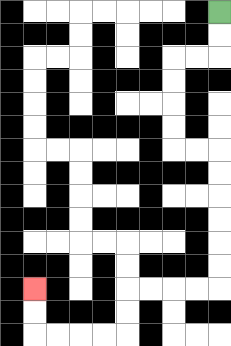{'start': '[9, 0]', 'end': '[1, 12]', 'path_directions': 'D,D,L,L,D,D,D,D,R,R,D,D,D,D,D,D,L,L,L,L,D,D,L,L,L,L,U,U', 'path_coordinates': '[[9, 0], [9, 1], [9, 2], [8, 2], [7, 2], [7, 3], [7, 4], [7, 5], [7, 6], [8, 6], [9, 6], [9, 7], [9, 8], [9, 9], [9, 10], [9, 11], [9, 12], [8, 12], [7, 12], [6, 12], [5, 12], [5, 13], [5, 14], [4, 14], [3, 14], [2, 14], [1, 14], [1, 13], [1, 12]]'}